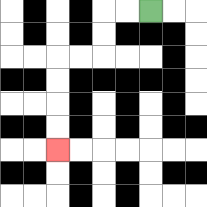{'start': '[6, 0]', 'end': '[2, 6]', 'path_directions': 'L,L,D,D,L,L,D,D,D,D', 'path_coordinates': '[[6, 0], [5, 0], [4, 0], [4, 1], [4, 2], [3, 2], [2, 2], [2, 3], [2, 4], [2, 5], [2, 6]]'}